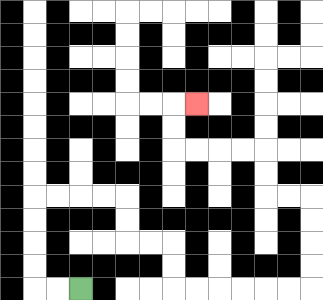{'start': '[3, 12]', 'end': '[8, 4]', 'path_directions': 'L,L,U,U,U,U,R,R,R,R,D,D,R,R,D,D,R,R,R,R,R,R,U,U,U,U,L,L,U,U,L,L,L,L,U,U,R', 'path_coordinates': '[[3, 12], [2, 12], [1, 12], [1, 11], [1, 10], [1, 9], [1, 8], [2, 8], [3, 8], [4, 8], [5, 8], [5, 9], [5, 10], [6, 10], [7, 10], [7, 11], [7, 12], [8, 12], [9, 12], [10, 12], [11, 12], [12, 12], [13, 12], [13, 11], [13, 10], [13, 9], [13, 8], [12, 8], [11, 8], [11, 7], [11, 6], [10, 6], [9, 6], [8, 6], [7, 6], [7, 5], [7, 4], [8, 4]]'}